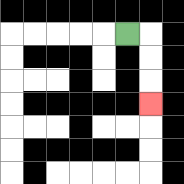{'start': '[5, 1]', 'end': '[6, 4]', 'path_directions': 'R,D,D,D', 'path_coordinates': '[[5, 1], [6, 1], [6, 2], [6, 3], [6, 4]]'}